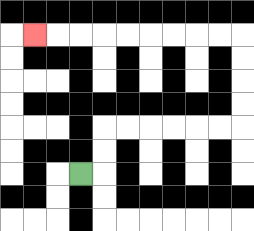{'start': '[3, 7]', 'end': '[1, 1]', 'path_directions': 'R,U,U,R,R,R,R,R,R,U,U,U,U,L,L,L,L,L,L,L,L,L', 'path_coordinates': '[[3, 7], [4, 7], [4, 6], [4, 5], [5, 5], [6, 5], [7, 5], [8, 5], [9, 5], [10, 5], [10, 4], [10, 3], [10, 2], [10, 1], [9, 1], [8, 1], [7, 1], [6, 1], [5, 1], [4, 1], [3, 1], [2, 1], [1, 1]]'}